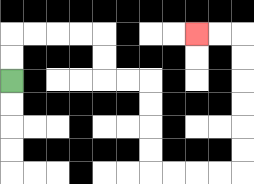{'start': '[0, 3]', 'end': '[8, 1]', 'path_directions': 'U,U,R,R,R,R,D,D,R,R,D,D,D,D,R,R,R,R,U,U,U,U,U,U,L,L', 'path_coordinates': '[[0, 3], [0, 2], [0, 1], [1, 1], [2, 1], [3, 1], [4, 1], [4, 2], [4, 3], [5, 3], [6, 3], [6, 4], [6, 5], [6, 6], [6, 7], [7, 7], [8, 7], [9, 7], [10, 7], [10, 6], [10, 5], [10, 4], [10, 3], [10, 2], [10, 1], [9, 1], [8, 1]]'}